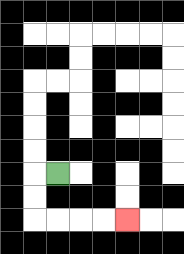{'start': '[2, 7]', 'end': '[5, 9]', 'path_directions': 'L,D,D,R,R,R,R', 'path_coordinates': '[[2, 7], [1, 7], [1, 8], [1, 9], [2, 9], [3, 9], [4, 9], [5, 9]]'}